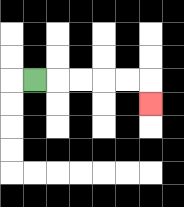{'start': '[1, 3]', 'end': '[6, 4]', 'path_directions': 'R,R,R,R,R,D', 'path_coordinates': '[[1, 3], [2, 3], [3, 3], [4, 3], [5, 3], [6, 3], [6, 4]]'}